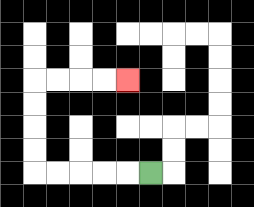{'start': '[6, 7]', 'end': '[5, 3]', 'path_directions': 'L,L,L,L,L,U,U,U,U,R,R,R,R', 'path_coordinates': '[[6, 7], [5, 7], [4, 7], [3, 7], [2, 7], [1, 7], [1, 6], [1, 5], [1, 4], [1, 3], [2, 3], [3, 3], [4, 3], [5, 3]]'}